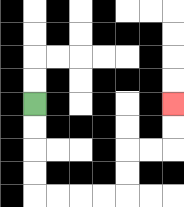{'start': '[1, 4]', 'end': '[7, 4]', 'path_directions': 'D,D,D,D,R,R,R,R,U,U,R,R,U,U', 'path_coordinates': '[[1, 4], [1, 5], [1, 6], [1, 7], [1, 8], [2, 8], [3, 8], [4, 8], [5, 8], [5, 7], [5, 6], [6, 6], [7, 6], [7, 5], [7, 4]]'}